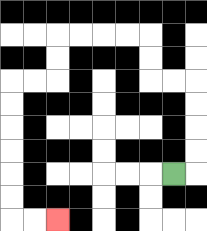{'start': '[7, 7]', 'end': '[2, 9]', 'path_directions': 'R,U,U,U,U,L,L,U,U,L,L,L,L,D,D,L,L,D,D,D,D,D,D,R,R', 'path_coordinates': '[[7, 7], [8, 7], [8, 6], [8, 5], [8, 4], [8, 3], [7, 3], [6, 3], [6, 2], [6, 1], [5, 1], [4, 1], [3, 1], [2, 1], [2, 2], [2, 3], [1, 3], [0, 3], [0, 4], [0, 5], [0, 6], [0, 7], [0, 8], [0, 9], [1, 9], [2, 9]]'}